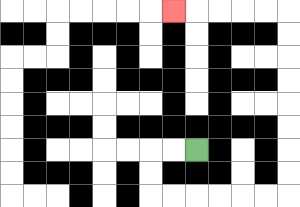{'start': '[8, 6]', 'end': '[7, 0]', 'path_directions': 'L,L,D,D,R,R,R,R,R,R,U,U,U,U,U,U,U,U,L,L,L,L,L', 'path_coordinates': '[[8, 6], [7, 6], [6, 6], [6, 7], [6, 8], [7, 8], [8, 8], [9, 8], [10, 8], [11, 8], [12, 8], [12, 7], [12, 6], [12, 5], [12, 4], [12, 3], [12, 2], [12, 1], [12, 0], [11, 0], [10, 0], [9, 0], [8, 0], [7, 0]]'}